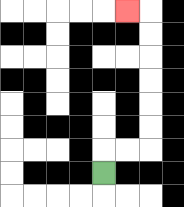{'start': '[4, 7]', 'end': '[5, 0]', 'path_directions': 'U,R,R,U,U,U,U,U,U,L', 'path_coordinates': '[[4, 7], [4, 6], [5, 6], [6, 6], [6, 5], [6, 4], [6, 3], [6, 2], [6, 1], [6, 0], [5, 0]]'}